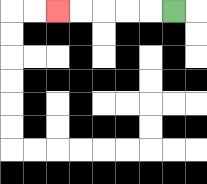{'start': '[7, 0]', 'end': '[2, 0]', 'path_directions': 'L,L,L,L,L', 'path_coordinates': '[[7, 0], [6, 0], [5, 0], [4, 0], [3, 0], [2, 0]]'}